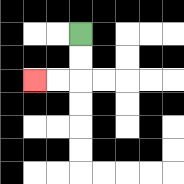{'start': '[3, 1]', 'end': '[1, 3]', 'path_directions': 'D,D,L,L', 'path_coordinates': '[[3, 1], [3, 2], [3, 3], [2, 3], [1, 3]]'}